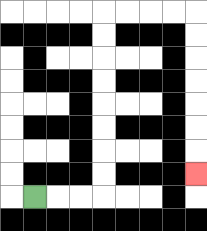{'start': '[1, 8]', 'end': '[8, 7]', 'path_directions': 'R,R,R,U,U,U,U,U,U,U,U,R,R,R,R,D,D,D,D,D,D,D', 'path_coordinates': '[[1, 8], [2, 8], [3, 8], [4, 8], [4, 7], [4, 6], [4, 5], [4, 4], [4, 3], [4, 2], [4, 1], [4, 0], [5, 0], [6, 0], [7, 0], [8, 0], [8, 1], [8, 2], [8, 3], [8, 4], [8, 5], [8, 6], [8, 7]]'}